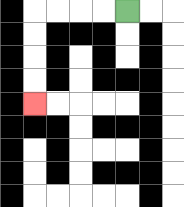{'start': '[5, 0]', 'end': '[1, 4]', 'path_directions': 'L,L,L,L,D,D,D,D', 'path_coordinates': '[[5, 0], [4, 0], [3, 0], [2, 0], [1, 0], [1, 1], [1, 2], [1, 3], [1, 4]]'}